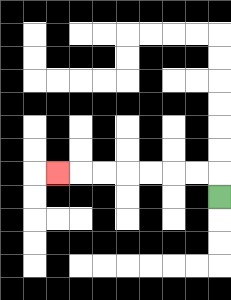{'start': '[9, 8]', 'end': '[2, 7]', 'path_directions': 'U,L,L,L,L,L,L,L', 'path_coordinates': '[[9, 8], [9, 7], [8, 7], [7, 7], [6, 7], [5, 7], [4, 7], [3, 7], [2, 7]]'}